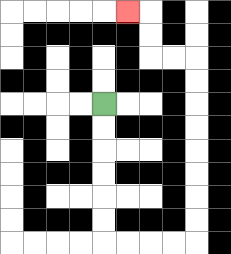{'start': '[4, 4]', 'end': '[5, 0]', 'path_directions': 'D,D,D,D,D,D,R,R,R,R,U,U,U,U,U,U,U,U,L,L,U,U,L', 'path_coordinates': '[[4, 4], [4, 5], [4, 6], [4, 7], [4, 8], [4, 9], [4, 10], [5, 10], [6, 10], [7, 10], [8, 10], [8, 9], [8, 8], [8, 7], [8, 6], [8, 5], [8, 4], [8, 3], [8, 2], [7, 2], [6, 2], [6, 1], [6, 0], [5, 0]]'}